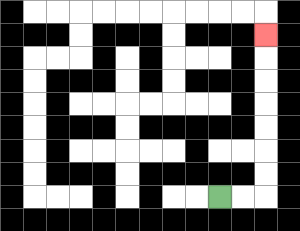{'start': '[9, 8]', 'end': '[11, 1]', 'path_directions': 'R,R,U,U,U,U,U,U,U', 'path_coordinates': '[[9, 8], [10, 8], [11, 8], [11, 7], [11, 6], [11, 5], [11, 4], [11, 3], [11, 2], [11, 1]]'}